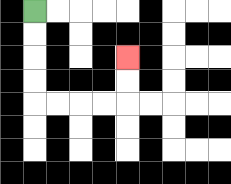{'start': '[1, 0]', 'end': '[5, 2]', 'path_directions': 'D,D,D,D,R,R,R,R,U,U', 'path_coordinates': '[[1, 0], [1, 1], [1, 2], [1, 3], [1, 4], [2, 4], [3, 4], [4, 4], [5, 4], [5, 3], [5, 2]]'}